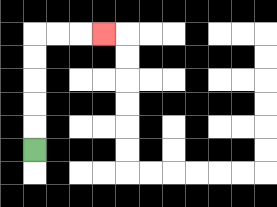{'start': '[1, 6]', 'end': '[4, 1]', 'path_directions': 'U,U,U,U,U,R,R,R', 'path_coordinates': '[[1, 6], [1, 5], [1, 4], [1, 3], [1, 2], [1, 1], [2, 1], [3, 1], [4, 1]]'}